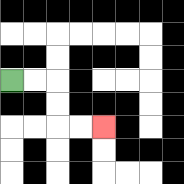{'start': '[0, 3]', 'end': '[4, 5]', 'path_directions': 'R,R,D,D,R,R', 'path_coordinates': '[[0, 3], [1, 3], [2, 3], [2, 4], [2, 5], [3, 5], [4, 5]]'}